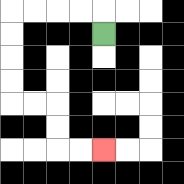{'start': '[4, 1]', 'end': '[4, 6]', 'path_directions': 'U,L,L,L,L,D,D,D,D,R,R,D,D,R,R', 'path_coordinates': '[[4, 1], [4, 0], [3, 0], [2, 0], [1, 0], [0, 0], [0, 1], [0, 2], [0, 3], [0, 4], [1, 4], [2, 4], [2, 5], [2, 6], [3, 6], [4, 6]]'}